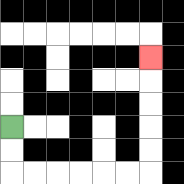{'start': '[0, 5]', 'end': '[6, 2]', 'path_directions': 'D,D,R,R,R,R,R,R,U,U,U,U,U', 'path_coordinates': '[[0, 5], [0, 6], [0, 7], [1, 7], [2, 7], [3, 7], [4, 7], [5, 7], [6, 7], [6, 6], [6, 5], [6, 4], [6, 3], [6, 2]]'}